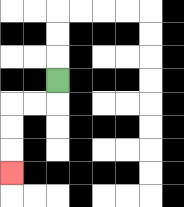{'start': '[2, 3]', 'end': '[0, 7]', 'path_directions': 'D,L,L,D,D,D', 'path_coordinates': '[[2, 3], [2, 4], [1, 4], [0, 4], [0, 5], [0, 6], [0, 7]]'}